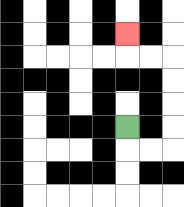{'start': '[5, 5]', 'end': '[5, 1]', 'path_directions': 'D,R,R,U,U,U,U,L,L,U', 'path_coordinates': '[[5, 5], [5, 6], [6, 6], [7, 6], [7, 5], [7, 4], [7, 3], [7, 2], [6, 2], [5, 2], [5, 1]]'}